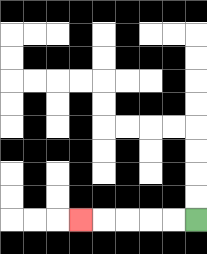{'start': '[8, 9]', 'end': '[3, 9]', 'path_directions': 'L,L,L,L,L', 'path_coordinates': '[[8, 9], [7, 9], [6, 9], [5, 9], [4, 9], [3, 9]]'}